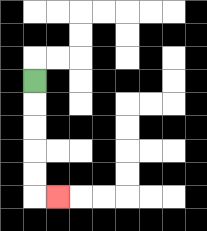{'start': '[1, 3]', 'end': '[2, 8]', 'path_directions': 'D,D,D,D,D,R', 'path_coordinates': '[[1, 3], [1, 4], [1, 5], [1, 6], [1, 7], [1, 8], [2, 8]]'}